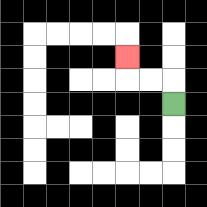{'start': '[7, 4]', 'end': '[5, 2]', 'path_directions': 'U,L,L,U', 'path_coordinates': '[[7, 4], [7, 3], [6, 3], [5, 3], [5, 2]]'}